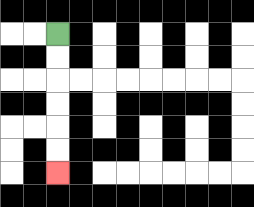{'start': '[2, 1]', 'end': '[2, 7]', 'path_directions': 'D,D,D,D,D,D', 'path_coordinates': '[[2, 1], [2, 2], [2, 3], [2, 4], [2, 5], [2, 6], [2, 7]]'}